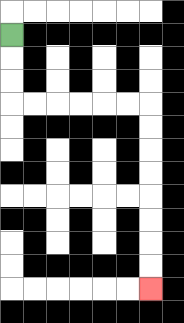{'start': '[0, 1]', 'end': '[6, 12]', 'path_directions': 'D,D,D,R,R,R,R,R,R,D,D,D,D,D,D,D,D', 'path_coordinates': '[[0, 1], [0, 2], [0, 3], [0, 4], [1, 4], [2, 4], [3, 4], [4, 4], [5, 4], [6, 4], [6, 5], [6, 6], [6, 7], [6, 8], [6, 9], [6, 10], [6, 11], [6, 12]]'}